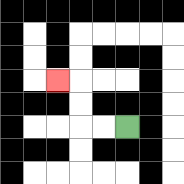{'start': '[5, 5]', 'end': '[2, 3]', 'path_directions': 'L,L,U,U,L', 'path_coordinates': '[[5, 5], [4, 5], [3, 5], [3, 4], [3, 3], [2, 3]]'}